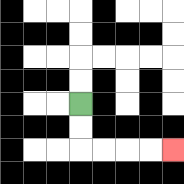{'start': '[3, 4]', 'end': '[7, 6]', 'path_directions': 'D,D,R,R,R,R', 'path_coordinates': '[[3, 4], [3, 5], [3, 6], [4, 6], [5, 6], [6, 6], [7, 6]]'}